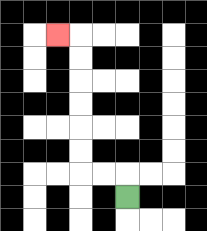{'start': '[5, 8]', 'end': '[2, 1]', 'path_directions': 'U,L,L,U,U,U,U,U,U,L', 'path_coordinates': '[[5, 8], [5, 7], [4, 7], [3, 7], [3, 6], [3, 5], [3, 4], [3, 3], [3, 2], [3, 1], [2, 1]]'}